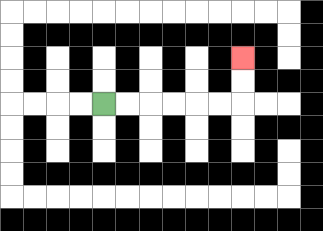{'start': '[4, 4]', 'end': '[10, 2]', 'path_directions': 'R,R,R,R,R,R,U,U', 'path_coordinates': '[[4, 4], [5, 4], [6, 4], [7, 4], [8, 4], [9, 4], [10, 4], [10, 3], [10, 2]]'}